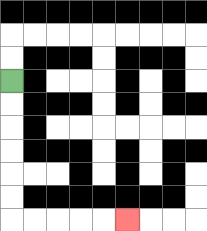{'start': '[0, 3]', 'end': '[5, 9]', 'path_directions': 'D,D,D,D,D,D,R,R,R,R,R', 'path_coordinates': '[[0, 3], [0, 4], [0, 5], [0, 6], [0, 7], [0, 8], [0, 9], [1, 9], [2, 9], [3, 9], [4, 9], [5, 9]]'}